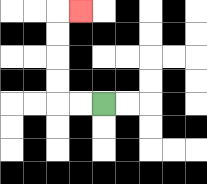{'start': '[4, 4]', 'end': '[3, 0]', 'path_directions': 'L,L,U,U,U,U,R', 'path_coordinates': '[[4, 4], [3, 4], [2, 4], [2, 3], [2, 2], [2, 1], [2, 0], [3, 0]]'}